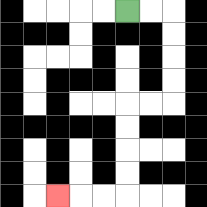{'start': '[5, 0]', 'end': '[2, 8]', 'path_directions': 'R,R,D,D,D,D,L,L,D,D,D,D,L,L,L', 'path_coordinates': '[[5, 0], [6, 0], [7, 0], [7, 1], [7, 2], [7, 3], [7, 4], [6, 4], [5, 4], [5, 5], [5, 6], [5, 7], [5, 8], [4, 8], [3, 8], [2, 8]]'}